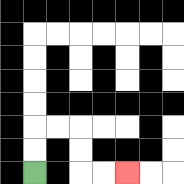{'start': '[1, 7]', 'end': '[5, 7]', 'path_directions': 'U,U,R,R,D,D,R,R', 'path_coordinates': '[[1, 7], [1, 6], [1, 5], [2, 5], [3, 5], [3, 6], [3, 7], [4, 7], [5, 7]]'}